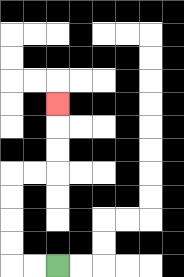{'start': '[2, 11]', 'end': '[2, 4]', 'path_directions': 'L,L,U,U,U,U,R,R,U,U,U', 'path_coordinates': '[[2, 11], [1, 11], [0, 11], [0, 10], [0, 9], [0, 8], [0, 7], [1, 7], [2, 7], [2, 6], [2, 5], [2, 4]]'}